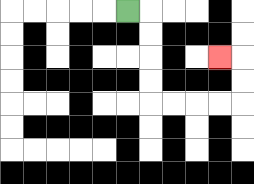{'start': '[5, 0]', 'end': '[9, 2]', 'path_directions': 'R,D,D,D,D,R,R,R,R,U,U,L', 'path_coordinates': '[[5, 0], [6, 0], [6, 1], [6, 2], [6, 3], [6, 4], [7, 4], [8, 4], [9, 4], [10, 4], [10, 3], [10, 2], [9, 2]]'}